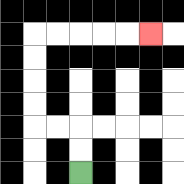{'start': '[3, 7]', 'end': '[6, 1]', 'path_directions': 'U,U,L,L,U,U,U,U,R,R,R,R,R', 'path_coordinates': '[[3, 7], [3, 6], [3, 5], [2, 5], [1, 5], [1, 4], [1, 3], [1, 2], [1, 1], [2, 1], [3, 1], [4, 1], [5, 1], [6, 1]]'}